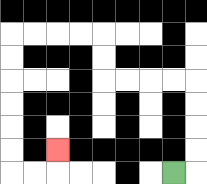{'start': '[7, 7]', 'end': '[2, 6]', 'path_directions': 'R,U,U,U,U,L,L,L,L,U,U,L,L,L,L,D,D,D,D,D,D,R,R,U', 'path_coordinates': '[[7, 7], [8, 7], [8, 6], [8, 5], [8, 4], [8, 3], [7, 3], [6, 3], [5, 3], [4, 3], [4, 2], [4, 1], [3, 1], [2, 1], [1, 1], [0, 1], [0, 2], [0, 3], [0, 4], [0, 5], [0, 6], [0, 7], [1, 7], [2, 7], [2, 6]]'}